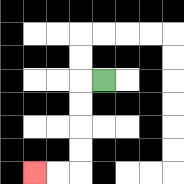{'start': '[4, 3]', 'end': '[1, 7]', 'path_directions': 'L,D,D,D,D,L,L', 'path_coordinates': '[[4, 3], [3, 3], [3, 4], [3, 5], [3, 6], [3, 7], [2, 7], [1, 7]]'}